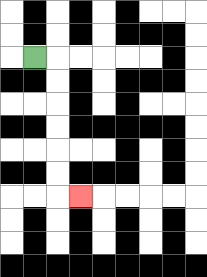{'start': '[1, 2]', 'end': '[3, 8]', 'path_directions': 'R,D,D,D,D,D,D,R', 'path_coordinates': '[[1, 2], [2, 2], [2, 3], [2, 4], [2, 5], [2, 6], [2, 7], [2, 8], [3, 8]]'}